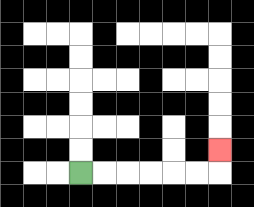{'start': '[3, 7]', 'end': '[9, 6]', 'path_directions': 'R,R,R,R,R,R,U', 'path_coordinates': '[[3, 7], [4, 7], [5, 7], [6, 7], [7, 7], [8, 7], [9, 7], [9, 6]]'}